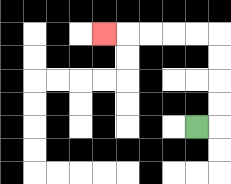{'start': '[8, 5]', 'end': '[4, 1]', 'path_directions': 'R,U,U,U,U,L,L,L,L,L', 'path_coordinates': '[[8, 5], [9, 5], [9, 4], [9, 3], [9, 2], [9, 1], [8, 1], [7, 1], [6, 1], [5, 1], [4, 1]]'}